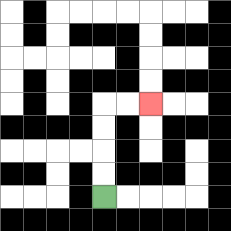{'start': '[4, 8]', 'end': '[6, 4]', 'path_directions': 'U,U,U,U,R,R', 'path_coordinates': '[[4, 8], [4, 7], [4, 6], [4, 5], [4, 4], [5, 4], [6, 4]]'}